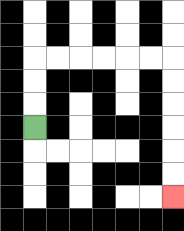{'start': '[1, 5]', 'end': '[7, 8]', 'path_directions': 'U,U,U,R,R,R,R,R,R,D,D,D,D,D,D', 'path_coordinates': '[[1, 5], [1, 4], [1, 3], [1, 2], [2, 2], [3, 2], [4, 2], [5, 2], [6, 2], [7, 2], [7, 3], [7, 4], [7, 5], [7, 6], [7, 7], [7, 8]]'}